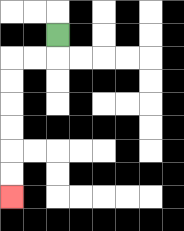{'start': '[2, 1]', 'end': '[0, 8]', 'path_directions': 'D,L,L,D,D,D,D,D,D', 'path_coordinates': '[[2, 1], [2, 2], [1, 2], [0, 2], [0, 3], [0, 4], [0, 5], [0, 6], [0, 7], [0, 8]]'}